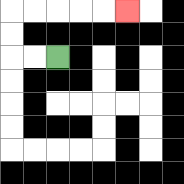{'start': '[2, 2]', 'end': '[5, 0]', 'path_directions': 'L,L,U,U,R,R,R,R,R', 'path_coordinates': '[[2, 2], [1, 2], [0, 2], [0, 1], [0, 0], [1, 0], [2, 0], [3, 0], [4, 0], [5, 0]]'}